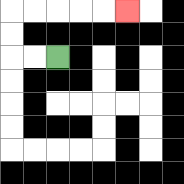{'start': '[2, 2]', 'end': '[5, 0]', 'path_directions': 'L,L,U,U,R,R,R,R,R', 'path_coordinates': '[[2, 2], [1, 2], [0, 2], [0, 1], [0, 0], [1, 0], [2, 0], [3, 0], [4, 0], [5, 0]]'}